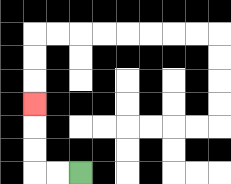{'start': '[3, 7]', 'end': '[1, 4]', 'path_directions': 'L,L,U,U,U', 'path_coordinates': '[[3, 7], [2, 7], [1, 7], [1, 6], [1, 5], [1, 4]]'}